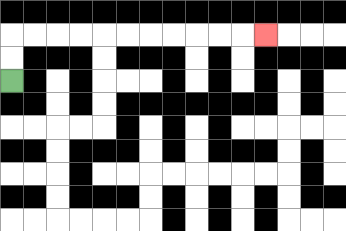{'start': '[0, 3]', 'end': '[11, 1]', 'path_directions': 'U,U,R,R,R,R,R,R,R,R,R,R,R', 'path_coordinates': '[[0, 3], [0, 2], [0, 1], [1, 1], [2, 1], [3, 1], [4, 1], [5, 1], [6, 1], [7, 1], [8, 1], [9, 1], [10, 1], [11, 1]]'}